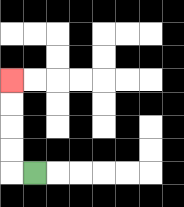{'start': '[1, 7]', 'end': '[0, 3]', 'path_directions': 'L,U,U,U,U', 'path_coordinates': '[[1, 7], [0, 7], [0, 6], [0, 5], [0, 4], [0, 3]]'}